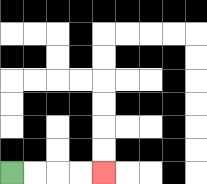{'start': '[0, 7]', 'end': '[4, 7]', 'path_directions': 'R,R,R,R', 'path_coordinates': '[[0, 7], [1, 7], [2, 7], [3, 7], [4, 7]]'}